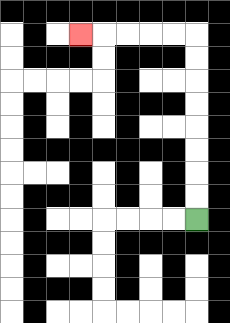{'start': '[8, 9]', 'end': '[3, 1]', 'path_directions': 'U,U,U,U,U,U,U,U,L,L,L,L,L', 'path_coordinates': '[[8, 9], [8, 8], [8, 7], [8, 6], [8, 5], [8, 4], [8, 3], [8, 2], [8, 1], [7, 1], [6, 1], [5, 1], [4, 1], [3, 1]]'}